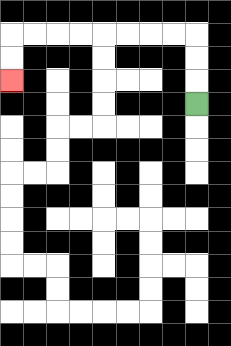{'start': '[8, 4]', 'end': '[0, 3]', 'path_directions': 'U,U,U,L,L,L,L,L,L,L,L,D,D', 'path_coordinates': '[[8, 4], [8, 3], [8, 2], [8, 1], [7, 1], [6, 1], [5, 1], [4, 1], [3, 1], [2, 1], [1, 1], [0, 1], [0, 2], [0, 3]]'}